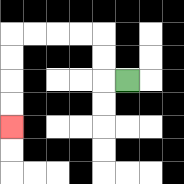{'start': '[5, 3]', 'end': '[0, 5]', 'path_directions': 'L,U,U,L,L,L,L,D,D,D,D', 'path_coordinates': '[[5, 3], [4, 3], [4, 2], [4, 1], [3, 1], [2, 1], [1, 1], [0, 1], [0, 2], [0, 3], [0, 4], [0, 5]]'}